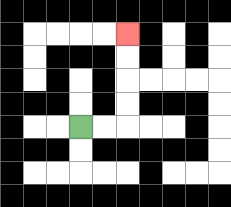{'start': '[3, 5]', 'end': '[5, 1]', 'path_directions': 'R,R,U,U,U,U', 'path_coordinates': '[[3, 5], [4, 5], [5, 5], [5, 4], [5, 3], [5, 2], [5, 1]]'}